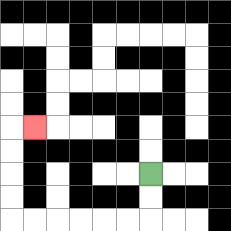{'start': '[6, 7]', 'end': '[1, 5]', 'path_directions': 'D,D,L,L,L,L,L,L,U,U,U,U,R', 'path_coordinates': '[[6, 7], [6, 8], [6, 9], [5, 9], [4, 9], [3, 9], [2, 9], [1, 9], [0, 9], [0, 8], [0, 7], [0, 6], [0, 5], [1, 5]]'}